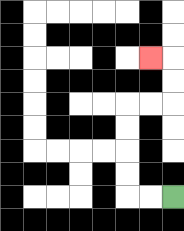{'start': '[7, 8]', 'end': '[6, 2]', 'path_directions': 'L,L,U,U,U,U,R,R,U,U,L', 'path_coordinates': '[[7, 8], [6, 8], [5, 8], [5, 7], [5, 6], [5, 5], [5, 4], [6, 4], [7, 4], [7, 3], [7, 2], [6, 2]]'}